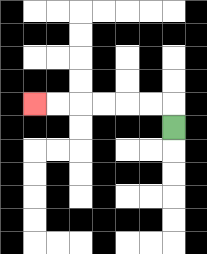{'start': '[7, 5]', 'end': '[1, 4]', 'path_directions': 'U,L,L,L,L,L,L', 'path_coordinates': '[[7, 5], [7, 4], [6, 4], [5, 4], [4, 4], [3, 4], [2, 4], [1, 4]]'}